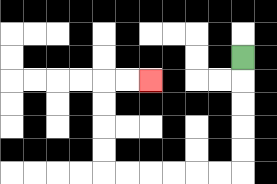{'start': '[10, 2]', 'end': '[6, 3]', 'path_directions': 'D,D,D,D,D,L,L,L,L,L,L,U,U,U,U,R,R', 'path_coordinates': '[[10, 2], [10, 3], [10, 4], [10, 5], [10, 6], [10, 7], [9, 7], [8, 7], [7, 7], [6, 7], [5, 7], [4, 7], [4, 6], [4, 5], [4, 4], [4, 3], [5, 3], [6, 3]]'}